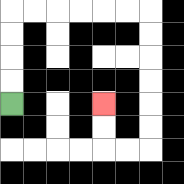{'start': '[0, 4]', 'end': '[4, 4]', 'path_directions': 'U,U,U,U,R,R,R,R,R,R,D,D,D,D,D,D,L,L,U,U', 'path_coordinates': '[[0, 4], [0, 3], [0, 2], [0, 1], [0, 0], [1, 0], [2, 0], [3, 0], [4, 0], [5, 0], [6, 0], [6, 1], [6, 2], [6, 3], [6, 4], [6, 5], [6, 6], [5, 6], [4, 6], [4, 5], [4, 4]]'}